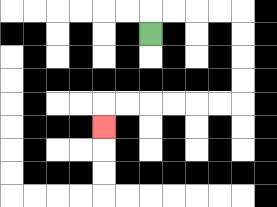{'start': '[6, 1]', 'end': '[4, 5]', 'path_directions': 'U,R,R,R,R,D,D,D,D,L,L,L,L,L,L,D', 'path_coordinates': '[[6, 1], [6, 0], [7, 0], [8, 0], [9, 0], [10, 0], [10, 1], [10, 2], [10, 3], [10, 4], [9, 4], [8, 4], [7, 4], [6, 4], [5, 4], [4, 4], [4, 5]]'}